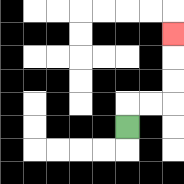{'start': '[5, 5]', 'end': '[7, 1]', 'path_directions': 'U,R,R,U,U,U', 'path_coordinates': '[[5, 5], [5, 4], [6, 4], [7, 4], [7, 3], [7, 2], [7, 1]]'}